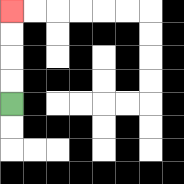{'start': '[0, 4]', 'end': '[0, 0]', 'path_directions': 'U,U,U,U', 'path_coordinates': '[[0, 4], [0, 3], [0, 2], [0, 1], [0, 0]]'}